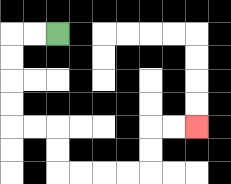{'start': '[2, 1]', 'end': '[8, 5]', 'path_directions': 'L,L,D,D,D,D,R,R,D,D,R,R,R,R,U,U,R,R', 'path_coordinates': '[[2, 1], [1, 1], [0, 1], [0, 2], [0, 3], [0, 4], [0, 5], [1, 5], [2, 5], [2, 6], [2, 7], [3, 7], [4, 7], [5, 7], [6, 7], [6, 6], [6, 5], [7, 5], [8, 5]]'}